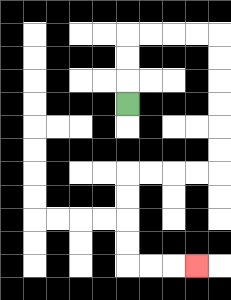{'start': '[5, 4]', 'end': '[8, 11]', 'path_directions': 'U,U,U,R,R,R,R,D,D,D,D,D,D,L,L,L,L,D,D,D,D,R,R,R', 'path_coordinates': '[[5, 4], [5, 3], [5, 2], [5, 1], [6, 1], [7, 1], [8, 1], [9, 1], [9, 2], [9, 3], [9, 4], [9, 5], [9, 6], [9, 7], [8, 7], [7, 7], [6, 7], [5, 7], [5, 8], [5, 9], [5, 10], [5, 11], [6, 11], [7, 11], [8, 11]]'}